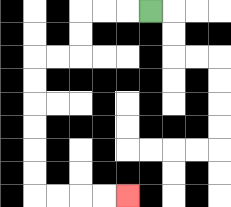{'start': '[6, 0]', 'end': '[5, 8]', 'path_directions': 'L,L,L,D,D,L,L,D,D,D,D,D,D,R,R,R,R', 'path_coordinates': '[[6, 0], [5, 0], [4, 0], [3, 0], [3, 1], [3, 2], [2, 2], [1, 2], [1, 3], [1, 4], [1, 5], [1, 6], [1, 7], [1, 8], [2, 8], [3, 8], [4, 8], [5, 8]]'}